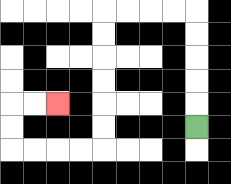{'start': '[8, 5]', 'end': '[2, 4]', 'path_directions': 'U,U,U,U,U,L,L,L,L,D,D,D,D,D,D,L,L,L,L,U,U,R,R', 'path_coordinates': '[[8, 5], [8, 4], [8, 3], [8, 2], [8, 1], [8, 0], [7, 0], [6, 0], [5, 0], [4, 0], [4, 1], [4, 2], [4, 3], [4, 4], [4, 5], [4, 6], [3, 6], [2, 6], [1, 6], [0, 6], [0, 5], [0, 4], [1, 4], [2, 4]]'}